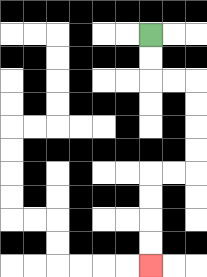{'start': '[6, 1]', 'end': '[6, 11]', 'path_directions': 'D,D,R,R,D,D,D,D,L,L,D,D,D,D', 'path_coordinates': '[[6, 1], [6, 2], [6, 3], [7, 3], [8, 3], [8, 4], [8, 5], [8, 6], [8, 7], [7, 7], [6, 7], [6, 8], [6, 9], [6, 10], [6, 11]]'}